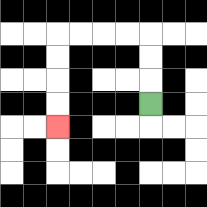{'start': '[6, 4]', 'end': '[2, 5]', 'path_directions': 'U,U,U,L,L,L,L,D,D,D,D', 'path_coordinates': '[[6, 4], [6, 3], [6, 2], [6, 1], [5, 1], [4, 1], [3, 1], [2, 1], [2, 2], [2, 3], [2, 4], [2, 5]]'}